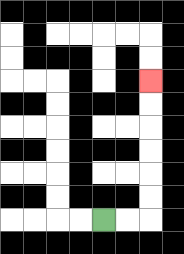{'start': '[4, 9]', 'end': '[6, 3]', 'path_directions': 'R,R,U,U,U,U,U,U', 'path_coordinates': '[[4, 9], [5, 9], [6, 9], [6, 8], [6, 7], [6, 6], [6, 5], [6, 4], [6, 3]]'}